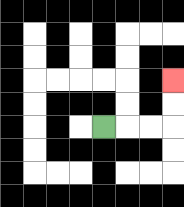{'start': '[4, 5]', 'end': '[7, 3]', 'path_directions': 'R,R,R,U,U', 'path_coordinates': '[[4, 5], [5, 5], [6, 5], [7, 5], [7, 4], [7, 3]]'}